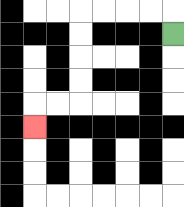{'start': '[7, 1]', 'end': '[1, 5]', 'path_directions': 'U,L,L,L,L,D,D,D,D,L,L,D', 'path_coordinates': '[[7, 1], [7, 0], [6, 0], [5, 0], [4, 0], [3, 0], [3, 1], [3, 2], [3, 3], [3, 4], [2, 4], [1, 4], [1, 5]]'}